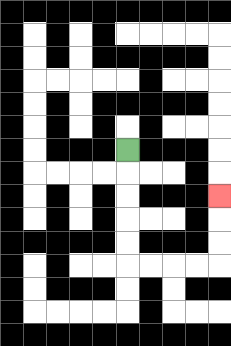{'start': '[5, 6]', 'end': '[9, 8]', 'path_directions': 'D,D,D,D,D,R,R,R,R,U,U,U', 'path_coordinates': '[[5, 6], [5, 7], [5, 8], [5, 9], [5, 10], [5, 11], [6, 11], [7, 11], [8, 11], [9, 11], [9, 10], [9, 9], [9, 8]]'}